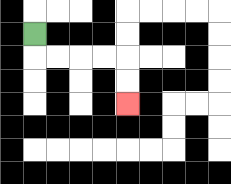{'start': '[1, 1]', 'end': '[5, 4]', 'path_directions': 'D,R,R,R,R,D,D', 'path_coordinates': '[[1, 1], [1, 2], [2, 2], [3, 2], [4, 2], [5, 2], [5, 3], [5, 4]]'}